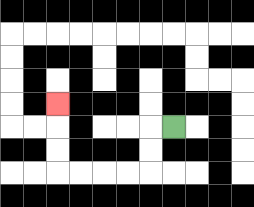{'start': '[7, 5]', 'end': '[2, 4]', 'path_directions': 'L,D,D,L,L,L,L,U,U,U', 'path_coordinates': '[[7, 5], [6, 5], [6, 6], [6, 7], [5, 7], [4, 7], [3, 7], [2, 7], [2, 6], [2, 5], [2, 4]]'}